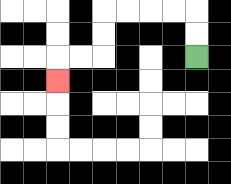{'start': '[8, 2]', 'end': '[2, 3]', 'path_directions': 'U,U,L,L,L,L,D,D,L,L,D', 'path_coordinates': '[[8, 2], [8, 1], [8, 0], [7, 0], [6, 0], [5, 0], [4, 0], [4, 1], [4, 2], [3, 2], [2, 2], [2, 3]]'}